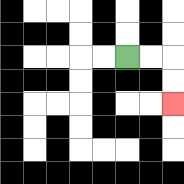{'start': '[5, 2]', 'end': '[7, 4]', 'path_directions': 'R,R,D,D', 'path_coordinates': '[[5, 2], [6, 2], [7, 2], [7, 3], [7, 4]]'}